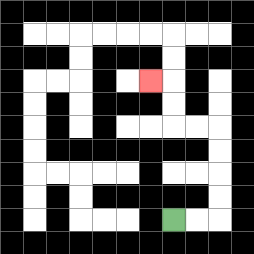{'start': '[7, 9]', 'end': '[6, 3]', 'path_directions': 'R,R,U,U,U,U,L,L,U,U,L', 'path_coordinates': '[[7, 9], [8, 9], [9, 9], [9, 8], [9, 7], [9, 6], [9, 5], [8, 5], [7, 5], [7, 4], [7, 3], [6, 3]]'}